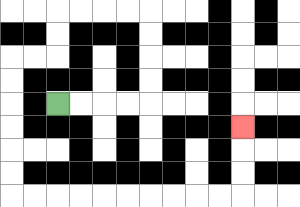{'start': '[2, 4]', 'end': '[10, 5]', 'path_directions': 'R,R,R,R,U,U,U,U,L,L,L,L,D,D,L,L,D,D,D,D,D,D,R,R,R,R,R,R,R,R,R,R,U,U,U', 'path_coordinates': '[[2, 4], [3, 4], [4, 4], [5, 4], [6, 4], [6, 3], [6, 2], [6, 1], [6, 0], [5, 0], [4, 0], [3, 0], [2, 0], [2, 1], [2, 2], [1, 2], [0, 2], [0, 3], [0, 4], [0, 5], [0, 6], [0, 7], [0, 8], [1, 8], [2, 8], [3, 8], [4, 8], [5, 8], [6, 8], [7, 8], [8, 8], [9, 8], [10, 8], [10, 7], [10, 6], [10, 5]]'}